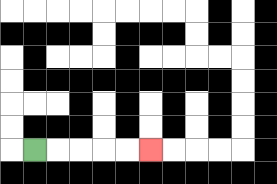{'start': '[1, 6]', 'end': '[6, 6]', 'path_directions': 'R,R,R,R,R', 'path_coordinates': '[[1, 6], [2, 6], [3, 6], [4, 6], [5, 6], [6, 6]]'}